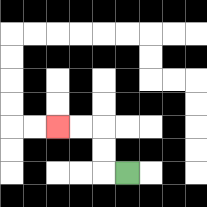{'start': '[5, 7]', 'end': '[2, 5]', 'path_directions': 'L,U,U,L,L', 'path_coordinates': '[[5, 7], [4, 7], [4, 6], [4, 5], [3, 5], [2, 5]]'}